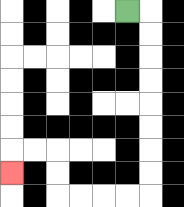{'start': '[5, 0]', 'end': '[0, 7]', 'path_directions': 'R,D,D,D,D,D,D,D,D,L,L,L,L,U,U,L,L,D', 'path_coordinates': '[[5, 0], [6, 0], [6, 1], [6, 2], [6, 3], [6, 4], [6, 5], [6, 6], [6, 7], [6, 8], [5, 8], [4, 8], [3, 8], [2, 8], [2, 7], [2, 6], [1, 6], [0, 6], [0, 7]]'}